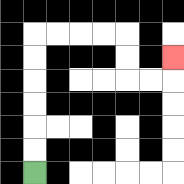{'start': '[1, 7]', 'end': '[7, 2]', 'path_directions': 'U,U,U,U,U,U,R,R,R,R,D,D,R,R,U', 'path_coordinates': '[[1, 7], [1, 6], [1, 5], [1, 4], [1, 3], [1, 2], [1, 1], [2, 1], [3, 1], [4, 1], [5, 1], [5, 2], [5, 3], [6, 3], [7, 3], [7, 2]]'}